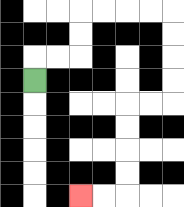{'start': '[1, 3]', 'end': '[3, 8]', 'path_directions': 'U,R,R,U,U,R,R,R,R,D,D,D,D,L,L,D,D,D,D,L,L', 'path_coordinates': '[[1, 3], [1, 2], [2, 2], [3, 2], [3, 1], [3, 0], [4, 0], [5, 0], [6, 0], [7, 0], [7, 1], [7, 2], [7, 3], [7, 4], [6, 4], [5, 4], [5, 5], [5, 6], [5, 7], [5, 8], [4, 8], [3, 8]]'}